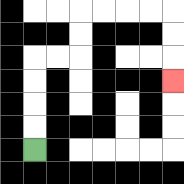{'start': '[1, 6]', 'end': '[7, 3]', 'path_directions': 'U,U,U,U,R,R,U,U,R,R,R,R,D,D,D', 'path_coordinates': '[[1, 6], [1, 5], [1, 4], [1, 3], [1, 2], [2, 2], [3, 2], [3, 1], [3, 0], [4, 0], [5, 0], [6, 0], [7, 0], [7, 1], [7, 2], [7, 3]]'}